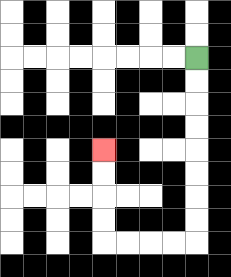{'start': '[8, 2]', 'end': '[4, 6]', 'path_directions': 'D,D,D,D,D,D,D,D,L,L,L,L,U,U,U,U', 'path_coordinates': '[[8, 2], [8, 3], [8, 4], [8, 5], [8, 6], [8, 7], [8, 8], [8, 9], [8, 10], [7, 10], [6, 10], [5, 10], [4, 10], [4, 9], [4, 8], [4, 7], [4, 6]]'}